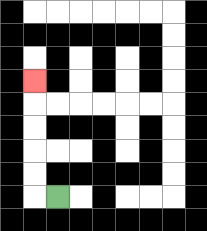{'start': '[2, 8]', 'end': '[1, 3]', 'path_directions': 'L,U,U,U,U,U', 'path_coordinates': '[[2, 8], [1, 8], [1, 7], [1, 6], [1, 5], [1, 4], [1, 3]]'}